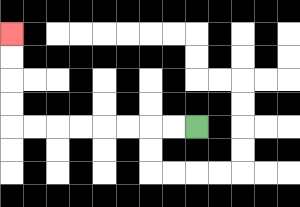{'start': '[8, 5]', 'end': '[0, 1]', 'path_directions': 'L,L,L,L,L,L,L,L,U,U,U,U', 'path_coordinates': '[[8, 5], [7, 5], [6, 5], [5, 5], [4, 5], [3, 5], [2, 5], [1, 5], [0, 5], [0, 4], [0, 3], [0, 2], [0, 1]]'}